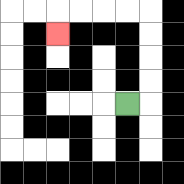{'start': '[5, 4]', 'end': '[2, 1]', 'path_directions': 'R,U,U,U,U,L,L,L,L,D', 'path_coordinates': '[[5, 4], [6, 4], [6, 3], [6, 2], [6, 1], [6, 0], [5, 0], [4, 0], [3, 0], [2, 0], [2, 1]]'}